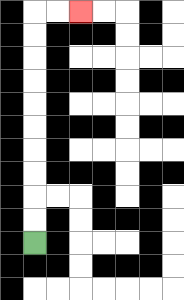{'start': '[1, 10]', 'end': '[3, 0]', 'path_directions': 'U,U,U,U,U,U,U,U,U,U,R,R', 'path_coordinates': '[[1, 10], [1, 9], [1, 8], [1, 7], [1, 6], [1, 5], [1, 4], [1, 3], [1, 2], [1, 1], [1, 0], [2, 0], [3, 0]]'}